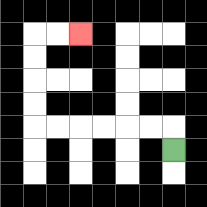{'start': '[7, 6]', 'end': '[3, 1]', 'path_directions': 'U,L,L,L,L,L,L,U,U,U,U,R,R', 'path_coordinates': '[[7, 6], [7, 5], [6, 5], [5, 5], [4, 5], [3, 5], [2, 5], [1, 5], [1, 4], [1, 3], [1, 2], [1, 1], [2, 1], [3, 1]]'}